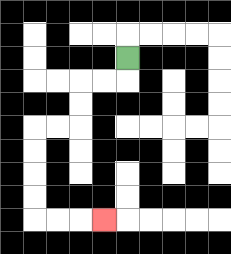{'start': '[5, 2]', 'end': '[4, 9]', 'path_directions': 'D,L,L,D,D,L,L,D,D,D,D,R,R,R', 'path_coordinates': '[[5, 2], [5, 3], [4, 3], [3, 3], [3, 4], [3, 5], [2, 5], [1, 5], [1, 6], [1, 7], [1, 8], [1, 9], [2, 9], [3, 9], [4, 9]]'}